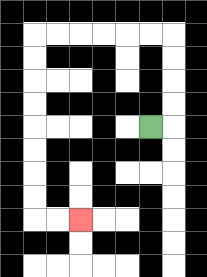{'start': '[6, 5]', 'end': '[3, 9]', 'path_directions': 'R,U,U,U,U,L,L,L,L,L,L,D,D,D,D,D,D,D,D,R,R', 'path_coordinates': '[[6, 5], [7, 5], [7, 4], [7, 3], [7, 2], [7, 1], [6, 1], [5, 1], [4, 1], [3, 1], [2, 1], [1, 1], [1, 2], [1, 3], [1, 4], [1, 5], [1, 6], [1, 7], [1, 8], [1, 9], [2, 9], [3, 9]]'}